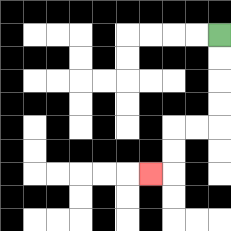{'start': '[9, 1]', 'end': '[6, 7]', 'path_directions': 'D,D,D,D,L,L,D,D,L', 'path_coordinates': '[[9, 1], [9, 2], [9, 3], [9, 4], [9, 5], [8, 5], [7, 5], [7, 6], [7, 7], [6, 7]]'}